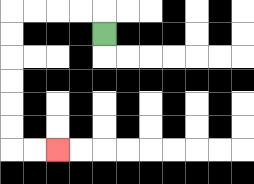{'start': '[4, 1]', 'end': '[2, 6]', 'path_directions': 'U,L,L,L,L,D,D,D,D,D,D,R,R', 'path_coordinates': '[[4, 1], [4, 0], [3, 0], [2, 0], [1, 0], [0, 0], [0, 1], [0, 2], [0, 3], [0, 4], [0, 5], [0, 6], [1, 6], [2, 6]]'}